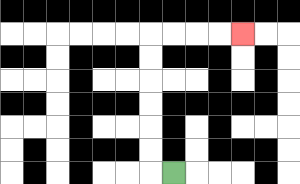{'start': '[7, 7]', 'end': '[10, 1]', 'path_directions': 'L,U,U,U,U,U,U,R,R,R,R', 'path_coordinates': '[[7, 7], [6, 7], [6, 6], [6, 5], [6, 4], [6, 3], [6, 2], [6, 1], [7, 1], [8, 1], [9, 1], [10, 1]]'}